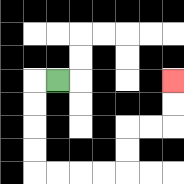{'start': '[2, 3]', 'end': '[7, 3]', 'path_directions': 'L,D,D,D,D,R,R,R,R,U,U,R,R,U,U', 'path_coordinates': '[[2, 3], [1, 3], [1, 4], [1, 5], [1, 6], [1, 7], [2, 7], [3, 7], [4, 7], [5, 7], [5, 6], [5, 5], [6, 5], [7, 5], [7, 4], [7, 3]]'}